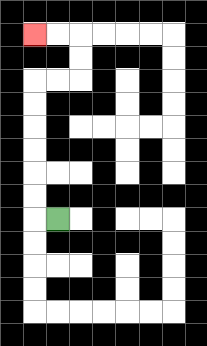{'start': '[2, 9]', 'end': '[1, 1]', 'path_directions': 'L,U,U,U,U,U,U,R,R,U,U,L,L', 'path_coordinates': '[[2, 9], [1, 9], [1, 8], [1, 7], [1, 6], [1, 5], [1, 4], [1, 3], [2, 3], [3, 3], [3, 2], [3, 1], [2, 1], [1, 1]]'}